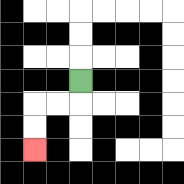{'start': '[3, 3]', 'end': '[1, 6]', 'path_directions': 'D,L,L,D,D', 'path_coordinates': '[[3, 3], [3, 4], [2, 4], [1, 4], [1, 5], [1, 6]]'}